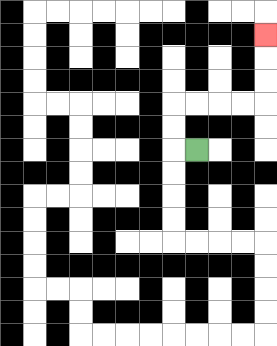{'start': '[8, 6]', 'end': '[11, 1]', 'path_directions': 'L,U,U,R,R,R,R,U,U,U', 'path_coordinates': '[[8, 6], [7, 6], [7, 5], [7, 4], [8, 4], [9, 4], [10, 4], [11, 4], [11, 3], [11, 2], [11, 1]]'}